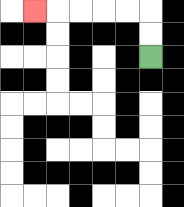{'start': '[6, 2]', 'end': '[1, 0]', 'path_directions': 'U,U,L,L,L,L,L', 'path_coordinates': '[[6, 2], [6, 1], [6, 0], [5, 0], [4, 0], [3, 0], [2, 0], [1, 0]]'}